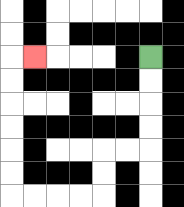{'start': '[6, 2]', 'end': '[1, 2]', 'path_directions': 'D,D,D,D,L,L,D,D,L,L,L,L,U,U,U,U,U,U,R', 'path_coordinates': '[[6, 2], [6, 3], [6, 4], [6, 5], [6, 6], [5, 6], [4, 6], [4, 7], [4, 8], [3, 8], [2, 8], [1, 8], [0, 8], [0, 7], [0, 6], [0, 5], [0, 4], [0, 3], [0, 2], [1, 2]]'}